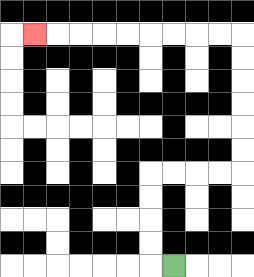{'start': '[7, 11]', 'end': '[1, 1]', 'path_directions': 'L,U,U,U,U,R,R,R,R,U,U,U,U,U,U,L,L,L,L,L,L,L,L,L', 'path_coordinates': '[[7, 11], [6, 11], [6, 10], [6, 9], [6, 8], [6, 7], [7, 7], [8, 7], [9, 7], [10, 7], [10, 6], [10, 5], [10, 4], [10, 3], [10, 2], [10, 1], [9, 1], [8, 1], [7, 1], [6, 1], [5, 1], [4, 1], [3, 1], [2, 1], [1, 1]]'}